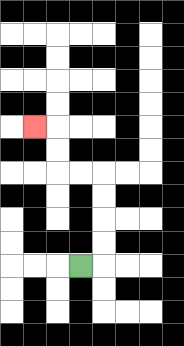{'start': '[3, 11]', 'end': '[1, 5]', 'path_directions': 'R,U,U,U,U,L,L,U,U,L', 'path_coordinates': '[[3, 11], [4, 11], [4, 10], [4, 9], [4, 8], [4, 7], [3, 7], [2, 7], [2, 6], [2, 5], [1, 5]]'}